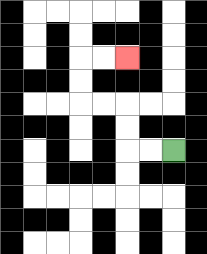{'start': '[7, 6]', 'end': '[5, 2]', 'path_directions': 'L,L,U,U,L,L,U,U,R,R', 'path_coordinates': '[[7, 6], [6, 6], [5, 6], [5, 5], [5, 4], [4, 4], [3, 4], [3, 3], [3, 2], [4, 2], [5, 2]]'}